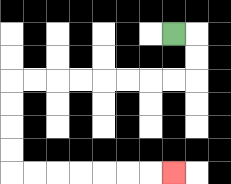{'start': '[7, 1]', 'end': '[7, 7]', 'path_directions': 'R,D,D,L,L,L,L,L,L,L,L,D,D,D,D,R,R,R,R,R,R,R', 'path_coordinates': '[[7, 1], [8, 1], [8, 2], [8, 3], [7, 3], [6, 3], [5, 3], [4, 3], [3, 3], [2, 3], [1, 3], [0, 3], [0, 4], [0, 5], [0, 6], [0, 7], [1, 7], [2, 7], [3, 7], [4, 7], [5, 7], [6, 7], [7, 7]]'}